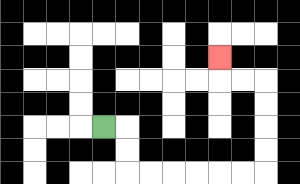{'start': '[4, 5]', 'end': '[9, 2]', 'path_directions': 'R,D,D,R,R,R,R,R,R,U,U,U,U,L,L,U', 'path_coordinates': '[[4, 5], [5, 5], [5, 6], [5, 7], [6, 7], [7, 7], [8, 7], [9, 7], [10, 7], [11, 7], [11, 6], [11, 5], [11, 4], [11, 3], [10, 3], [9, 3], [9, 2]]'}